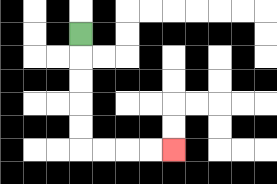{'start': '[3, 1]', 'end': '[7, 6]', 'path_directions': 'D,D,D,D,D,R,R,R,R', 'path_coordinates': '[[3, 1], [3, 2], [3, 3], [3, 4], [3, 5], [3, 6], [4, 6], [5, 6], [6, 6], [7, 6]]'}